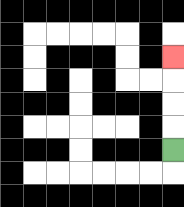{'start': '[7, 6]', 'end': '[7, 2]', 'path_directions': 'U,U,U,U', 'path_coordinates': '[[7, 6], [7, 5], [7, 4], [7, 3], [7, 2]]'}